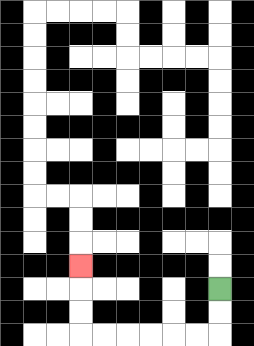{'start': '[9, 12]', 'end': '[3, 11]', 'path_directions': 'D,D,L,L,L,L,L,L,U,U,U', 'path_coordinates': '[[9, 12], [9, 13], [9, 14], [8, 14], [7, 14], [6, 14], [5, 14], [4, 14], [3, 14], [3, 13], [3, 12], [3, 11]]'}